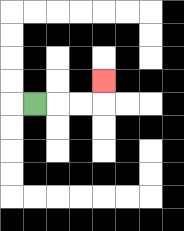{'start': '[1, 4]', 'end': '[4, 3]', 'path_directions': 'R,R,R,U', 'path_coordinates': '[[1, 4], [2, 4], [3, 4], [4, 4], [4, 3]]'}